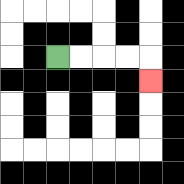{'start': '[2, 2]', 'end': '[6, 3]', 'path_directions': 'R,R,R,R,D', 'path_coordinates': '[[2, 2], [3, 2], [4, 2], [5, 2], [6, 2], [6, 3]]'}